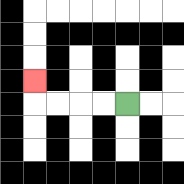{'start': '[5, 4]', 'end': '[1, 3]', 'path_directions': 'L,L,L,L,U', 'path_coordinates': '[[5, 4], [4, 4], [3, 4], [2, 4], [1, 4], [1, 3]]'}